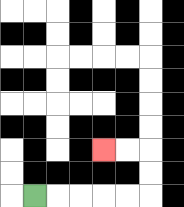{'start': '[1, 8]', 'end': '[4, 6]', 'path_directions': 'R,R,R,R,R,U,U,L,L', 'path_coordinates': '[[1, 8], [2, 8], [3, 8], [4, 8], [5, 8], [6, 8], [6, 7], [6, 6], [5, 6], [4, 6]]'}